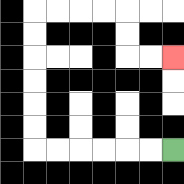{'start': '[7, 6]', 'end': '[7, 2]', 'path_directions': 'L,L,L,L,L,L,U,U,U,U,U,U,R,R,R,R,D,D,R,R', 'path_coordinates': '[[7, 6], [6, 6], [5, 6], [4, 6], [3, 6], [2, 6], [1, 6], [1, 5], [1, 4], [1, 3], [1, 2], [1, 1], [1, 0], [2, 0], [3, 0], [4, 0], [5, 0], [5, 1], [5, 2], [6, 2], [7, 2]]'}